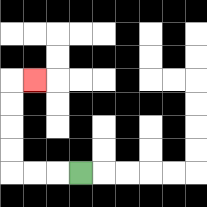{'start': '[3, 7]', 'end': '[1, 3]', 'path_directions': 'L,L,L,U,U,U,U,R', 'path_coordinates': '[[3, 7], [2, 7], [1, 7], [0, 7], [0, 6], [0, 5], [0, 4], [0, 3], [1, 3]]'}